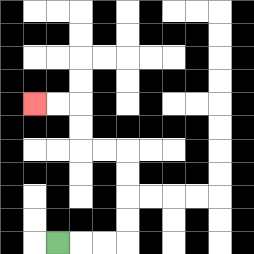{'start': '[2, 10]', 'end': '[1, 4]', 'path_directions': 'R,R,R,U,U,U,U,L,L,U,U,L,L', 'path_coordinates': '[[2, 10], [3, 10], [4, 10], [5, 10], [5, 9], [5, 8], [5, 7], [5, 6], [4, 6], [3, 6], [3, 5], [3, 4], [2, 4], [1, 4]]'}